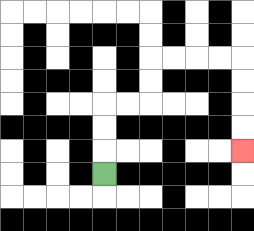{'start': '[4, 7]', 'end': '[10, 6]', 'path_directions': 'U,U,U,R,R,U,U,R,R,R,R,D,D,D,D', 'path_coordinates': '[[4, 7], [4, 6], [4, 5], [4, 4], [5, 4], [6, 4], [6, 3], [6, 2], [7, 2], [8, 2], [9, 2], [10, 2], [10, 3], [10, 4], [10, 5], [10, 6]]'}